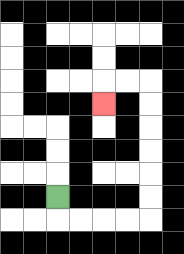{'start': '[2, 8]', 'end': '[4, 4]', 'path_directions': 'D,R,R,R,R,U,U,U,U,U,U,L,L,D', 'path_coordinates': '[[2, 8], [2, 9], [3, 9], [4, 9], [5, 9], [6, 9], [6, 8], [6, 7], [6, 6], [6, 5], [6, 4], [6, 3], [5, 3], [4, 3], [4, 4]]'}